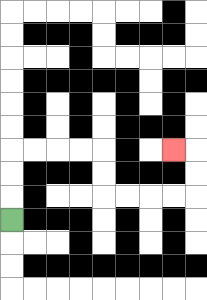{'start': '[0, 9]', 'end': '[7, 6]', 'path_directions': 'U,U,U,R,R,R,R,D,D,R,R,R,R,U,U,L', 'path_coordinates': '[[0, 9], [0, 8], [0, 7], [0, 6], [1, 6], [2, 6], [3, 6], [4, 6], [4, 7], [4, 8], [5, 8], [6, 8], [7, 8], [8, 8], [8, 7], [8, 6], [7, 6]]'}